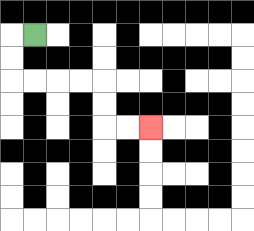{'start': '[1, 1]', 'end': '[6, 5]', 'path_directions': 'L,D,D,R,R,R,R,D,D,R,R', 'path_coordinates': '[[1, 1], [0, 1], [0, 2], [0, 3], [1, 3], [2, 3], [3, 3], [4, 3], [4, 4], [4, 5], [5, 5], [6, 5]]'}